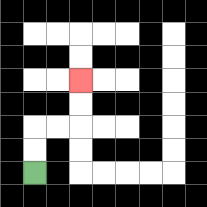{'start': '[1, 7]', 'end': '[3, 3]', 'path_directions': 'U,U,R,R,U,U', 'path_coordinates': '[[1, 7], [1, 6], [1, 5], [2, 5], [3, 5], [3, 4], [3, 3]]'}